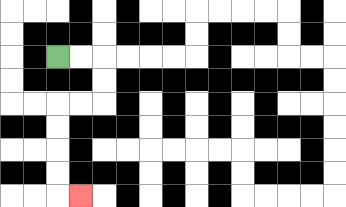{'start': '[2, 2]', 'end': '[3, 8]', 'path_directions': 'R,R,D,D,L,L,D,D,D,D,R', 'path_coordinates': '[[2, 2], [3, 2], [4, 2], [4, 3], [4, 4], [3, 4], [2, 4], [2, 5], [2, 6], [2, 7], [2, 8], [3, 8]]'}